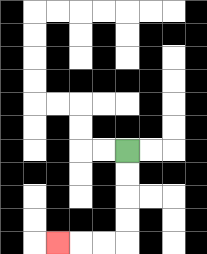{'start': '[5, 6]', 'end': '[2, 10]', 'path_directions': 'D,D,D,D,L,L,L', 'path_coordinates': '[[5, 6], [5, 7], [5, 8], [5, 9], [5, 10], [4, 10], [3, 10], [2, 10]]'}